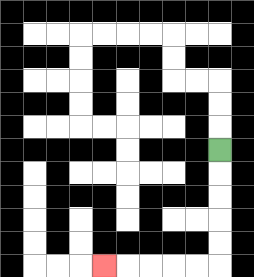{'start': '[9, 6]', 'end': '[4, 11]', 'path_directions': 'D,D,D,D,D,L,L,L,L,L', 'path_coordinates': '[[9, 6], [9, 7], [9, 8], [9, 9], [9, 10], [9, 11], [8, 11], [7, 11], [6, 11], [5, 11], [4, 11]]'}